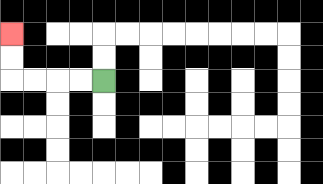{'start': '[4, 3]', 'end': '[0, 1]', 'path_directions': 'L,L,L,L,U,U', 'path_coordinates': '[[4, 3], [3, 3], [2, 3], [1, 3], [0, 3], [0, 2], [0, 1]]'}